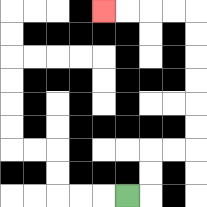{'start': '[5, 8]', 'end': '[4, 0]', 'path_directions': 'R,U,U,R,R,U,U,U,U,U,U,L,L,L,L', 'path_coordinates': '[[5, 8], [6, 8], [6, 7], [6, 6], [7, 6], [8, 6], [8, 5], [8, 4], [8, 3], [8, 2], [8, 1], [8, 0], [7, 0], [6, 0], [5, 0], [4, 0]]'}